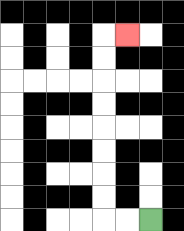{'start': '[6, 9]', 'end': '[5, 1]', 'path_directions': 'L,L,U,U,U,U,U,U,U,U,R', 'path_coordinates': '[[6, 9], [5, 9], [4, 9], [4, 8], [4, 7], [4, 6], [4, 5], [4, 4], [4, 3], [4, 2], [4, 1], [5, 1]]'}